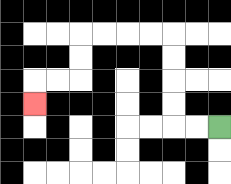{'start': '[9, 5]', 'end': '[1, 4]', 'path_directions': 'L,L,U,U,U,U,L,L,L,L,D,D,L,L,D', 'path_coordinates': '[[9, 5], [8, 5], [7, 5], [7, 4], [7, 3], [7, 2], [7, 1], [6, 1], [5, 1], [4, 1], [3, 1], [3, 2], [3, 3], [2, 3], [1, 3], [1, 4]]'}